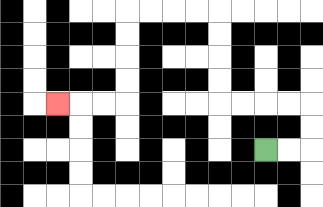{'start': '[11, 6]', 'end': '[2, 4]', 'path_directions': 'R,R,U,U,L,L,L,L,U,U,U,U,L,L,L,L,D,D,D,D,L,L,L', 'path_coordinates': '[[11, 6], [12, 6], [13, 6], [13, 5], [13, 4], [12, 4], [11, 4], [10, 4], [9, 4], [9, 3], [9, 2], [9, 1], [9, 0], [8, 0], [7, 0], [6, 0], [5, 0], [5, 1], [5, 2], [5, 3], [5, 4], [4, 4], [3, 4], [2, 4]]'}